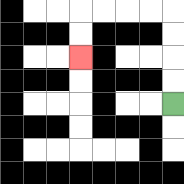{'start': '[7, 4]', 'end': '[3, 2]', 'path_directions': 'U,U,U,U,L,L,L,L,D,D', 'path_coordinates': '[[7, 4], [7, 3], [7, 2], [7, 1], [7, 0], [6, 0], [5, 0], [4, 0], [3, 0], [3, 1], [3, 2]]'}